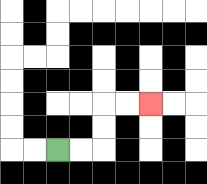{'start': '[2, 6]', 'end': '[6, 4]', 'path_directions': 'R,R,U,U,R,R', 'path_coordinates': '[[2, 6], [3, 6], [4, 6], [4, 5], [4, 4], [5, 4], [6, 4]]'}